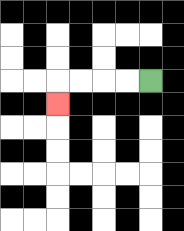{'start': '[6, 3]', 'end': '[2, 4]', 'path_directions': 'L,L,L,L,D', 'path_coordinates': '[[6, 3], [5, 3], [4, 3], [3, 3], [2, 3], [2, 4]]'}